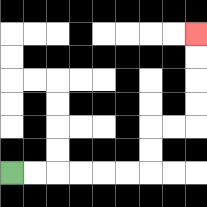{'start': '[0, 7]', 'end': '[8, 1]', 'path_directions': 'R,R,R,R,R,R,U,U,R,R,U,U,U,U', 'path_coordinates': '[[0, 7], [1, 7], [2, 7], [3, 7], [4, 7], [5, 7], [6, 7], [6, 6], [6, 5], [7, 5], [8, 5], [8, 4], [8, 3], [8, 2], [8, 1]]'}